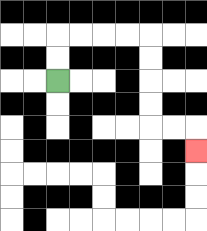{'start': '[2, 3]', 'end': '[8, 6]', 'path_directions': 'U,U,R,R,R,R,D,D,D,D,R,R,D', 'path_coordinates': '[[2, 3], [2, 2], [2, 1], [3, 1], [4, 1], [5, 1], [6, 1], [6, 2], [6, 3], [6, 4], [6, 5], [7, 5], [8, 5], [8, 6]]'}